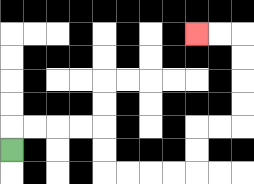{'start': '[0, 6]', 'end': '[8, 1]', 'path_directions': 'U,R,R,R,R,D,D,R,R,R,R,U,U,R,R,U,U,U,U,L,L', 'path_coordinates': '[[0, 6], [0, 5], [1, 5], [2, 5], [3, 5], [4, 5], [4, 6], [4, 7], [5, 7], [6, 7], [7, 7], [8, 7], [8, 6], [8, 5], [9, 5], [10, 5], [10, 4], [10, 3], [10, 2], [10, 1], [9, 1], [8, 1]]'}